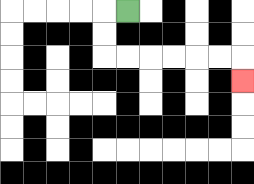{'start': '[5, 0]', 'end': '[10, 3]', 'path_directions': 'L,D,D,R,R,R,R,R,R,D', 'path_coordinates': '[[5, 0], [4, 0], [4, 1], [4, 2], [5, 2], [6, 2], [7, 2], [8, 2], [9, 2], [10, 2], [10, 3]]'}